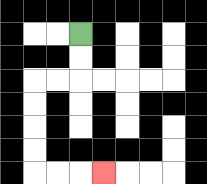{'start': '[3, 1]', 'end': '[4, 7]', 'path_directions': 'D,D,L,L,D,D,D,D,R,R,R', 'path_coordinates': '[[3, 1], [3, 2], [3, 3], [2, 3], [1, 3], [1, 4], [1, 5], [1, 6], [1, 7], [2, 7], [3, 7], [4, 7]]'}